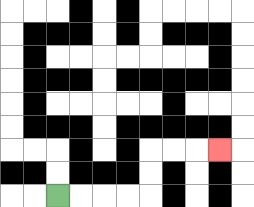{'start': '[2, 8]', 'end': '[9, 6]', 'path_directions': 'R,R,R,R,U,U,R,R,R', 'path_coordinates': '[[2, 8], [3, 8], [4, 8], [5, 8], [6, 8], [6, 7], [6, 6], [7, 6], [8, 6], [9, 6]]'}